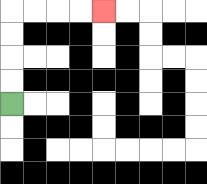{'start': '[0, 4]', 'end': '[4, 0]', 'path_directions': 'U,U,U,U,R,R,R,R', 'path_coordinates': '[[0, 4], [0, 3], [0, 2], [0, 1], [0, 0], [1, 0], [2, 0], [3, 0], [4, 0]]'}